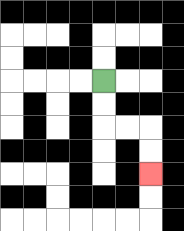{'start': '[4, 3]', 'end': '[6, 7]', 'path_directions': 'D,D,R,R,D,D', 'path_coordinates': '[[4, 3], [4, 4], [4, 5], [5, 5], [6, 5], [6, 6], [6, 7]]'}